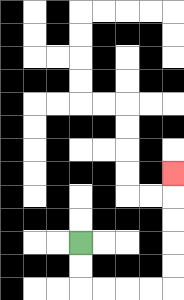{'start': '[3, 10]', 'end': '[7, 7]', 'path_directions': 'D,D,R,R,R,R,U,U,U,U,U', 'path_coordinates': '[[3, 10], [3, 11], [3, 12], [4, 12], [5, 12], [6, 12], [7, 12], [7, 11], [7, 10], [7, 9], [7, 8], [7, 7]]'}